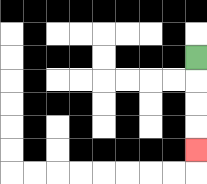{'start': '[8, 2]', 'end': '[8, 6]', 'path_directions': 'D,D,D,D', 'path_coordinates': '[[8, 2], [8, 3], [8, 4], [8, 5], [8, 6]]'}